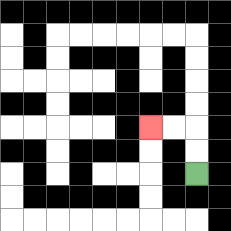{'start': '[8, 7]', 'end': '[6, 5]', 'path_directions': 'U,U,L,L', 'path_coordinates': '[[8, 7], [8, 6], [8, 5], [7, 5], [6, 5]]'}